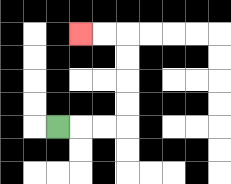{'start': '[2, 5]', 'end': '[3, 1]', 'path_directions': 'R,R,R,U,U,U,U,L,L', 'path_coordinates': '[[2, 5], [3, 5], [4, 5], [5, 5], [5, 4], [5, 3], [5, 2], [5, 1], [4, 1], [3, 1]]'}